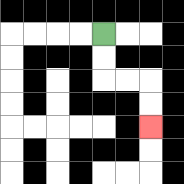{'start': '[4, 1]', 'end': '[6, 5]', 'path_directions': 'D,D,R,R,D,D', 'path_coordinates': '[[4, 1], [4, 2], [4, 3], [5, 3], [6, 3], [6, 4], [6, 5]]'}